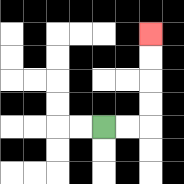{'start': '[4, 5]', 'end': '[6, 1]', 'path_directions': 'R,R,U,U,U,U', 'path_coordinates': '[[4, 5], [5, 5], [6, 5], [6, 4], [6, 3], [6, 2], [6, 1]]'}